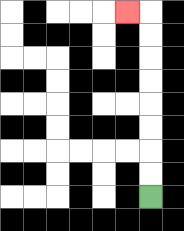{'start': '[6, 8]', 'end': '[5, 0]', 'path_directions': 'U,U,U,U,U,U,U,U,L', 'path_coordinates': '[[6, 8], [6, 7], [6, 6], [6, 5], [6, 4], [6, 3], [6, 2], [6, 1], [6, 0], [5, 0]]'}